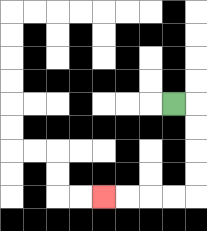{'start': '[7, 4]', 'end': '[4, 8]', 'path_directions': 'R,D,D,D,D,L,L,L,L', 'path_coordinates': '[[7, 4], [8, 4], [8, 5], [8, 6], [8, 7], [8, 8], [7, 8], [6, 8], [5, 8], [4, 8]]'}